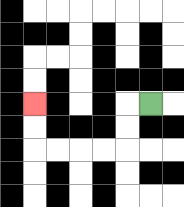{'start': '[6, 4]', 'end': '[1, 4]', 'path_directions': 'L,D,D,L,L,L,L,U,U', 'path_coordinates': '[[6, 4], [5, 4], [5, 5], [5, 6], [4, 6], [3, 6], [2, 6], [1, 6], [1, 5], [1, 4]]'}